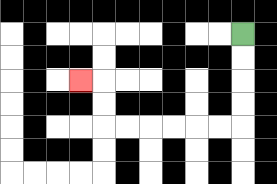{'start': '[10, 1]', 'end': '[3, 3]', 'path_directions': 'D,D,D,D,L,L,L,L,L,L,U,U,L', 'path_coordinates': '[[10, 1], [10, 2], [10, 3], [10, 4], [10, 5], [9, 5], [8, 5], [7, 5], [6, 5], [5, 5], [4, 5], [4, 4], [4, 3], [3, 3]]'}